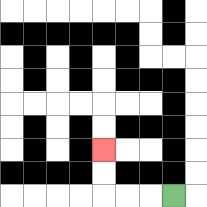{'start': '[7, 8]', 'end': '[4, 6]', 'path_directions': 'L,L,L,U,U', 'path_coordinates': '[[7, 8], [6, 8], [5, 8], [4, 8], [4, 7], [4, 6]]'}